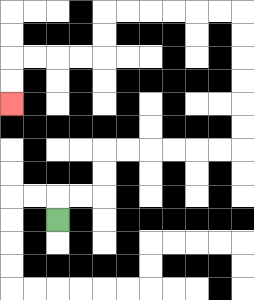{'start': '[2, 9]', 'end': '[0, 4]', 'path_directions': 'U,R,R,U,U,R,R,R,R,R,R,U,U,U,U,U,U,L,L,L,L,L,L,D,D,L,L,L,L,D,D', 'path_coordinates': '[[2, 9], [2, 8], [3, 8], [4, 8], [4, 7], [4, 6], [5, 6], [6, 6], [7, 6], [8, 6], [9, 6], [10, 6], [10, 5], [10, 4], [10, 3], [10, 2], [10, 1], [10, 0], [9, 0], [8, 0], [7, 0], [6, 0], [5, 0], [4, 0], [4, 1], [4, 2], [3, 2], [2, 2], [1, 2], [0, 2], [0, 3], [0, 4]]'}